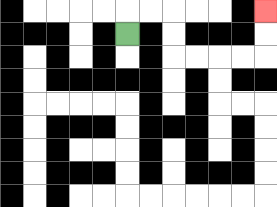{'start': '[5, 1]', 'end': '[11, 0]', 'path_directions': 'U,R,R,D,D,R,R,R,R,U,U', 'path_coordinates': '[[5, 1], [5, 0], [6, 0], [7, 0], [7, 1], [7, 2], [8, 2], [9, 2], [10, 2], [11, 2], [11, 1], [11, 0]]'}